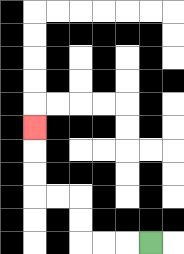{'start': '[6, 10]', 'end': '[1, 5]', 'path_directions': 'L,L,L,U,U,L,L,U,U,U', 'path_coordinates': '[[6, 10], [5, 10], [4, 10], [3, 10], [3, 9], [3, 8], [2, 8], [1, 8], [1, 7], [1, 6], [1, 5]]'}